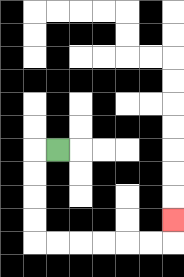{'start': '[2, 6]', 'end': '[7, 9]', 'path_directions': 'L,D,D,D,D,R,R,R,R,R,R,U', 'path_coordinates': '[[2, 6], [1, 6], [1, 7], [1, 8], [1, 9], [1, 10], [2, 10], [3, 10], [4, 10], [5, 10], [6, 10], [7, 10], [7, 9]]'}